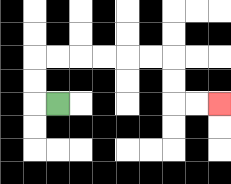{'start': '[2, 4]', 'end': '[9, 4]', 'path_directions': 'L,U,U,R,R,R,R,R,R,D,D,R,R', 'path_coordinates': '[[2, 4], [1, 4], [1, 3], [1, 2], [2, 2], [3, 2], [4, 2], [5, 2], [6, 2], [7, 2], [7, 3], [7, 4], [8, 4], [9, 4]]'}